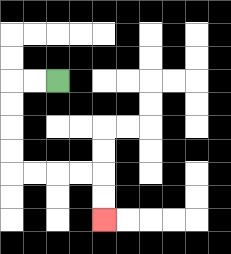{'start': '[2, 3]', 'end': '[4, 9]', 'path_directions': 'L,L,D,D,D,D,R,R,R,R,D,D', 'path_coordinates': '[[2, 3], [1, 3], [0, 3], [0, 4], [0, 5], [0, 6], [0, 7], [1, 7], [2, 7], [3, 7], [4, 7], [4, 8], [4, 9]]'}